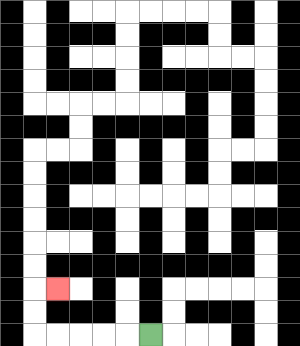{'start': '[6, 14]', 'end': '[2, 12]', 'path_directions': 'L,L,L,L,L,U,U,R', 'path_coordinates': '[[6, 14], [5, 14], [4, 14], [3, 14], [2, 14], [1, 14], [1, 13], [1, 12], [2, 12]]'}